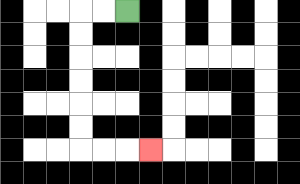{'start': '[5, 0]', 'end': '[6, 6]', 'path_directions': 'L,L,D,D,D,D,D,D,R,R,R', 'path_coordinates': '[[5, 0], [4, 0], [3, 0], [3, 1], [3, 2], [3, 3], [3, 4], [3, 5], [3, 6], [4, 6], [5, 6], [6, 6]]'}